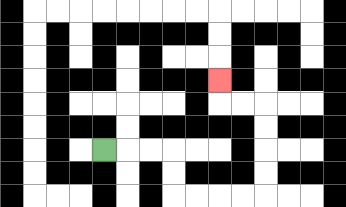{'start': '[4, 6]', 'end': '[9, 3]', 'path_directions': 'R,R,R,D,D,R,R,R,R,U,U,U,U,L,L,U', 'path_coordinates': '[[4, 6], [5, 6], [6, 6], [7, 6], [7, 7], [7, 8], [8, 8], [9, 8], [10, 8], [11, 8], [11, 7], [11, 6], [11, 5], [11, 4], [10, 4], [9, 4], [9, 3]]'}